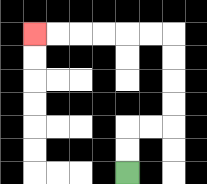{'start': '[5, 7]', 'end': '[1, 1]', 'path_directions': 'U,U,R,R,U,U,U,U,L,L,L,L,L,L', 'path_coordinates': '[[5, 7], [5, 6], [5, 5], [6, 5], [7, 5], [7, 4], [7, 3], [7, 2], [7, 1], [6, 1], [5, 1], [4, 1], [3, 1], [2, 1], [1, 1]]'}